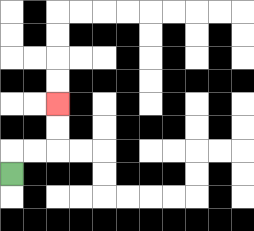{'start': '[0, 7]', 'end': '[2, 4]', 'path_directions': 'U,R,R,U,U', 'path_coordinates': '[[0, 7], [0, 6], [1, 6], [2, 6], [2, 5], [2, 4]]'}